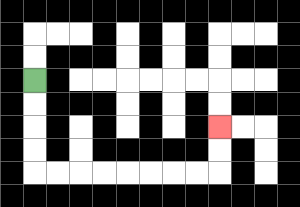{'start': '[1, 3]', 'end': '[9, 5]', 'path_directions': 'D,D,D,D,R,R,R,R,R,R,R,R,U,U', 'path_coordinates': '[[1, 3], [1, 4], [1, 5], [1, 6], [1, 7], [2, 7], [3, 7], [4, 7], [5, 7], [6, 7], [7, 7], [8, 7], [9, 7], [9, 6], [9, 5]]'}